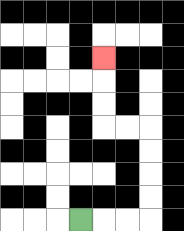{'start': '[3, 9]', 'end': '[4, 2]', 'path_directions': 'R,R,R,U,U,U,U,L,L,U,U,U', 'path_coordinates': '[[3, 9], [4, 9], [5, 9], [6, 9], [6, 8], [6, 7], [6, 6], [6, 5], [5, 5], [4, 5], [4, 4], [4, 3], [4, 2]]'}